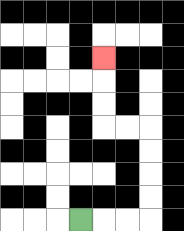{'start': '[3, 9]', 'end': '[4, 2]', 'path_directions': 'R,R,R,U,U,U,U,L,L,U,U,U', 'path_coordinates': '[[3, 9], [4, 9], [5, 9], [6, 9], [6, 8], [6, 7], [6, 6], [6, 5], [5, 5], [4, 5], [4, 4], [4, 3], [4, 2]]'}